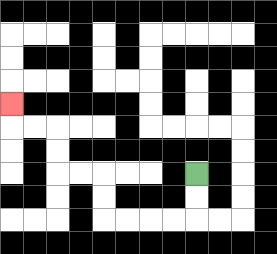{'start': '[8, 7]', 'end': '[0, 4]', 'path_directions': 'D,D,L,L,L,L,U,U,L,L,U,U,L,L,U', 'path_coordinates': '[[8, 7], [8, 8], [8, 9], [7, 9], [6, 9], [5, 9], [4, 9], [4, 8], [4, 7], [3, 7], [2, 7], [2, 6], [2, 5], [1, 5], [0, 5], [0, 4]]'}